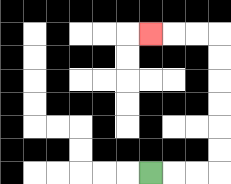{'start': '[6, 7]', 'end': '[6, 1]', 'path_directions': 'R,R,R,U,U,U,U,U,U,L,L,L', 'path_coordinates': '[[6, 7], [7, 7], [8, 7], [9, 7], [9, 6], [9, 5], [9, 4], [9, 3], [9, 2], [9, 1], [8, 1], [7, 1], [6, 1]]'}